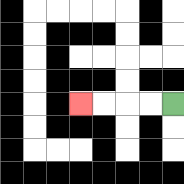{'start': '[7, 4]', 'end': '[3, 4]', 'path_directions': 'L,L,L,L', 'path_coordinates': '[[7, 4], [6, 4], [5, 4], [4, 4], [3, 4]]'}